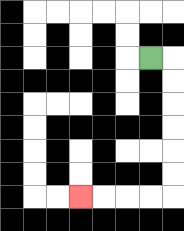{'start': '[6, 2]', 'end': '[3, 8]', 'path_directions': 'R,D,D,D,D,D,D,L,L,L,L', 'path_coordinates': '[[6, 2], [7, 2], [7, 3], [7, 4], [7, 5], [7, 6], [7, 7], [7, 8], [6, 8], [5, 8], [4, 8], [3, 8]]'}